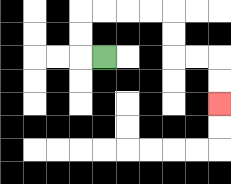{'start': '[4, 2]', 'end': '[9, 4]', 'path_directions': 'L,U,U,R,R,R,R,D,D,R,R,D,D', 'path_coordinates': '[[4, 2], [3, 2], [3, 1], [3, 0], [4, 0], [5, 0], [6, 0], [7, 0], [7, 1], [7, 2], [8, 2], [9, 2], [9, 3], [9, 4]]'}